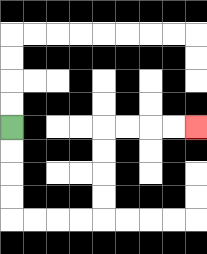{'start': '[0, 5]', 'end': '[8, 5]', 'path_directions': 'D,D,D,D,R,R,R,R,U,U,U,U,R,R,R,R', 'path_coordinates': '[[0, 5], [0, 6], [0, 7], [0, 8], [0, 9], [1, 9], [2, 9], [3, 9], [4, 9], [4, 8], [4, 7], [4, 6], [4, 5], [5, 5], [6, 5], [7, 5], [8, 5]]'}